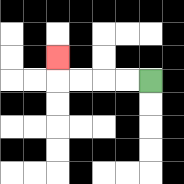{'start': '[6, 3]', 'end': '[2, 2]', 'path_directions': 'L,L,L,L,U', 'path_coordinates': '[[6, 3], [5, 3], [4, 3], [3, 3], [2, 3], [2, 2]]'}